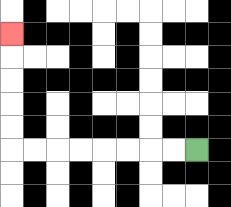{'start': '[8, 6]', 'end': '[0, 1]', 'path_directions': 'L,L,L,L,L,L,L,L,U,U,U,U,U', 'path_coordinates': '[[8, 6], [7, 6], [6, 6], [5, 6], [4, 6], [3, 6], [2, 6], [1, 6], [0, 6], [0, 5], [0, 4], [0, 3], [0, 2], [0, 1]]'}